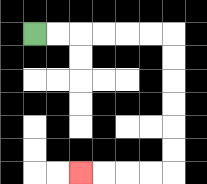{'start': '[1, 1]', 'end': '[3, 7]', 'path_directions': 'R,R,R,R,R,R,D,D,D,D,D,D,L,L,L,L', 'path_coordinates': '[[1, 1], [2, 1], [3, 1], [4, 1], [5, 1], [6, 1], [7, 1], [7, 2], [7, 3], [7, 4], [7, 5], [7, 6], [7, 7], [6, 7], [5, 7], [4, 7], [3, 7]]'}